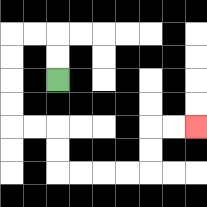{'start': '[2, 3]', 'end': '[8, 5]', 'path_directions': 'U,U,L,L,D,D,D,D,R,R,D,D,R,R,R,R,U,U,R,R', 'path_coordinates': '[[2, 3], [2, 2], [2, 1], [1, 1], [0, 1], [0, 2], [0, 3], [0, 4], [0, 5], [1, 5], [2, 5], [2, 6], [2, 7], [3, 7], [4, 7], [5, 7], [6, 7], [6, 6], [6, 5], [7, 5], [8, 5]]'}